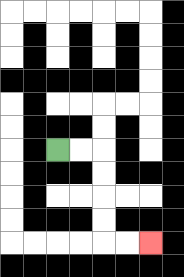{'start': '[2, 6]', 'end': '[6, 10]', 'path_directions': 'R,R,D,D,D,D,R,R', 'path_coordinates': '[[2, 6], [3, 6], [4, 6], [4, 7], [4, 8], [4, 9], [4, 10], [5, 10], [6, 10]]'}